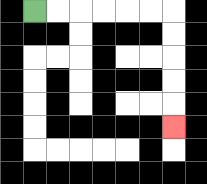{'start': '[1, 0]', 'end': '[7, 5]', 'path_directions': 'R,R,R,R,R,R,D,D,D,D,D', 'path_coordinates': '[[1, 0], [2, 0], [3, 0], [4, 0], [5, 0], [6, 0], [7, 0], [7, 1], [7, 2], [7, 3], [7, 4], [7, 5]]'}